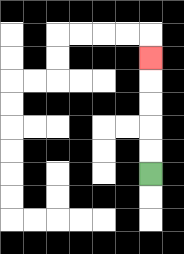{'start': '[6, 7]', 'end': '[6, 2]', 'path_directions': 'U,U,U,U,U', 'path_coordinates': '[[6, 7], [6, 6], [6, 5], [6, 4], [6, 3], [6, 2]]'}